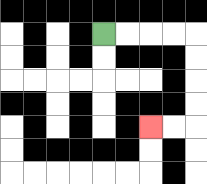{'start': '[4, 1]', 'end': '[6, 5]', 'path_directions': 'R,R,R,R,D,D,D,D,L,L', 'path_coordinates': '[[4, 1], [5, 1], [6, 1], [7, 1], [8, 1], [8, 2], [8, 3], [8, 4], [8, 5], [7, 5], [6, 5]]'}